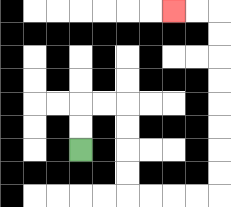{'start': '[3, 6]', 'end': '[7, 0]', 'path_directions': 'U,U,R,R,D,D,D,D,R,R,R,R,U,U,U,U,U,U,U,U,L,L', 'path_coordinates': '[[3, 6], [3, 5], [3, 4], [4, 4], [5, 4], [5, 5], [5, 6], [5, 7], [5, 8], [6, 8], [7, 8], [8, 8], [9, 8], [9, 7], [9, 6], [9, 5], [9, 4], [9, 3], [9, 2], [9, 1], [9, 0], [8, 0], [7, 0]]'}